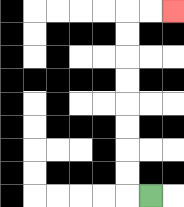{'start': '[6, 8]', 'end': '[7, 0]', 'path_directions': 'L,U,U,U,U,U,U,U,U,R,R', 'path_coordinates': '[[6, 8], [5, 8], [5, 7], [5, 6], [5, 5], [5, 4], [5, 3], [5, 2], [5, 1], [5, 0], [6, 0], [7, 0]]'}